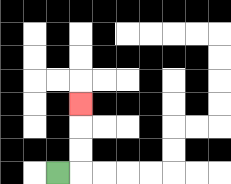{'start': '[2, 7]', 'end': '[3, 4]', 'path_directions': 'R,U,U,U', 'path_coordinates': '[[2, 7], [3, 7], [3, 6], [3, 5], [3, 4]]'}